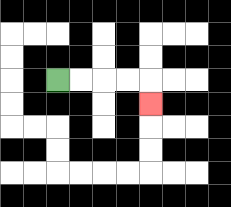{'start': '[2, 3]', 'end': '[6, 4]', 'path_directions': 'R,R,R,R,D', 'path_coordinates': '[[2, 3], [3, 3], [4, 3], [5, 3], [6, 3], [6, 4]]'}